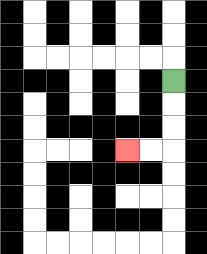{'start': '[7, 3]', 'end': '[5, 6]', 'path_directions': 'D,D,D,L,L', 'path_coordinates': '[[7, 3], [7, 4], [7, 5], [7, 6], [6, 6], [5, 6]]'}